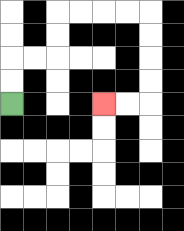{'start': '[0, 4]', 'end': '[4, 4]', 'path_directions': 'U,U,R,R,U,U,R,R,R,R,D,D,D,D,L,L', 'path_coordinates': '[[0, 4], [0, 3], [0, 2], [1, 2], [2, 2], [2, 1], [2, 0], [3, 0], [4, 0], [5, 0], [6, 0], [6, 1], [6, 2], [6, 3], [6, 4], [5, 4], [4, 4]]'}